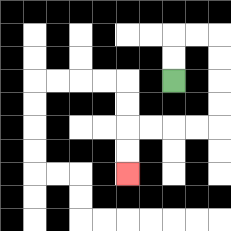{'start': '[7, 3]', 'end': '[5, 7]', 'path_directions': 'U,U,R,R,D,D,D,D,L,L,L,L,D,D', 'path_coordinates': '[[7, 3], [7, 2], [7, 1], [8, 1], [9, 1], [9, 2], [9, 3], [9, 4], [9, 5], [8, 5], [7, 5], [6, 5], [5, 5], [5, 6], [5, 7]]'}